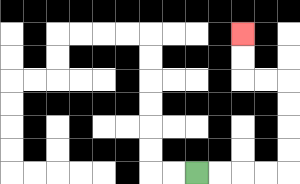{'start': '[8, 7]', 'end': '[10, 1]', 'path_directions': 'R,R,R,R,U,U,U,U,L,L,U,U', 'path_coordinates': '[[8, 7], [9, 7], [10, 7], [11, 7], [12, 7], [12, 6], [12, 5], [12, 4], [12, 3], [11, 3], [10, 3], [10, 2], [10, 1]]'}